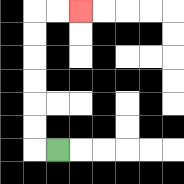{'start': '[2, 6]', 'end': '[3, 0]', 'path_directions': 'L,U,U,U,U,U,U,R,R', 'path_coordinates': '[[2, 6], [1, 6], [1, 5], [1, 4], [1, 3], [1, 2], [1, 1], [1, 0], [2, 0], [3, 0]]'}